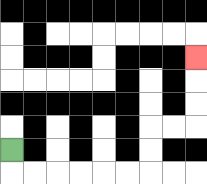{'start': '[0, 6]', 'end': '[8, 2]', 'path_directions': 'D,R,R,R,R,R,R,U,U,R,R,U,U,U', 'path_coordinates': '[[0, 6], [0, 7], [1, 7], [2, 7], [3, 7], [4, 7], [5, 7], [6, 7], [6, 6], [6, 5], [7, 5], [8, 5], [8, 4], [8, 3], [8, 2]]'}